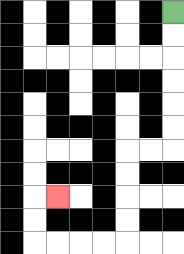{'start': '[7, 0]', 'end': '[2, 8]', 'path_directions': 'D,D,D,D,D,D,L,L,D,D,D,D,L,L,L,L,U,U,R', 'path_coordinates': '[[7, 0], [7, 1], [7, 2], [7, 3], [7, 4], [7, 5], [7, 6], [6, 6], [5, 6], [5, 7], [5, 8], [5, 9], [5, 10], [4, 10], [3, 10], [2, 10], [1, 10], [1, 9], [1, 8], [2, 8]]'}